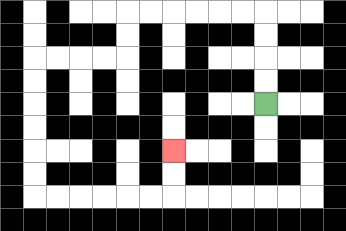{'start': '[11, 4]', 'end': '[7, 6]', 'path_directions': 'U,U,U,U,L,L,L,L,L,L,D,D,L,L,L,L,D,D,D,D,D,D,R,R,R,R,R,R,U,U', 'path_coordinates': '[[11, 4], [11, 3], [11, 2], [11, 1], [11, 0], [10, 0], [9, 0], [8, 0], [7, 0], [6, 0], [5, 0], [5, 1], [5, 2], [4, 2], [3, 2], [2, 2], [1, 2], [1, 3], [1, 4], [1, 5], [1, 6], [1, 7], [1, 8], [2, 8], [3, 8], [4, 8], [5, 8], [6, 8], [7, 8], [7, 7], [7, 6]]'}